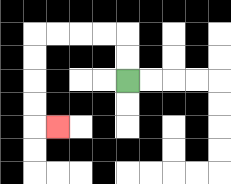{'start': '[5, 3]', 'end': '[2, 5]', 'path_directions': 'U,U,L,L,L,L,D,D,D,D,R', 'path_coordinates': '[[5, 3], [5, 2], [5, 1], [4, 1], [3, 1], [2, 1], [1, 1], [1, 2], [1, 3], [1, 4], [1, 5], [2, 5]]'}